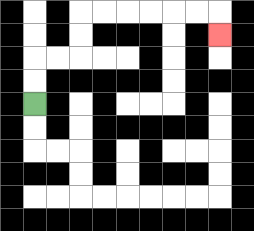{'start': '[1, 4]', 'end': '[9, 1]', 'path_directions': 'U,U,R,R,U,U,R,R,R,R,R,R,D', 'path_coordinates': '[[1, 4], [1, 3], [1, 2], [2, 2], [3, 2], [3, 1], [3, 0], [4, 0], [5, 0], [6, 0], [7, 0], [8, 0], [9, 0], [9, 1]]'}